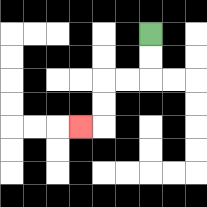{'start': '[6, 1]', 'end': '[3, 5]', 'path_directions': 'D,D,L,L,D,D,L', 'path_coordinates': '[[6, 1], [6, 2], [6, 3], [5, 3], [4, 3], [4, 4], [4, 5], [3, 5]]'}